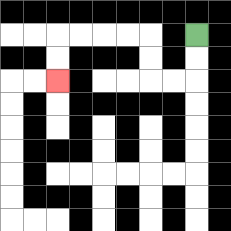{'start': '[8, 1]', 'end': '[2, 3]', 'path_directions': 'D,D,L,L,U,U,L,L,L,L,D,D', 'path_coordinates': '[[8, 1], [8, 2], [8, 3], [7, 3], [6, 3], [6, 2], [6, 1], [5, 1], [4, 1], [3, 1], [2, 1], [2, 2], [2, 3]]'}